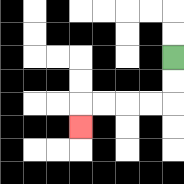{'start': '[7, 2]', 'end': '[3, 5]', 'path_directions': 'D,D,L,L,L,L,D', 'path_coordinates': '[[7, 2], [7, 3], [7, 4], [6, 4], [5, 4], [4, 4], [3, 4], [3, 5]]'}